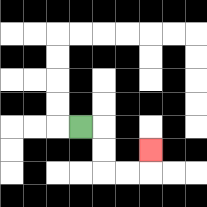{'start': '[3, 5]', 'end': '[6, 6]', 'path_directions': 'R,D,D,R,R,U', 'path_coordinates': '[[3, 5], [4, 5], [4, 6], [4, 7], [5, 7], [6, 7], [6, 6]]'}